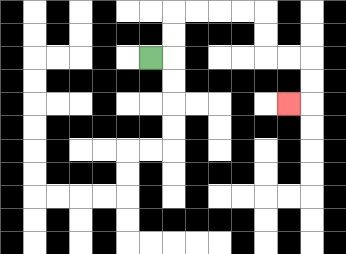{'start': '[6, 2]', 'end': '[12, 4]', 'path_directions': 'R,U,U,R,R,R,R,D,D,R,R,D,D,L', 'path_coordinates': '[[6, 2], [7, 2], [7, 1], [7, 0], [8, 0], [9, 0], [10, 0], [11, 0], [11, 1], [11, 2], [12, 2], [13, 2], [13, 3], [13, 4], [12, 4]]'}